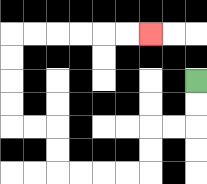{'start': '[8, 3]', 'end': '[6, 1]', 'path_directions': 'D,D,L,L,D,D,L,L,L,L,U,U,L,L,U,U,U,U,R,R,R,R,R,R', 'path_coordinates': '[[8, 3], [8, 4], [8, 5], [7, 5], [6, 5], [6, 6], [6, 7], [5, 7], [4, 7], [3, 7], [2, 7], [2, 6], [2, 5], [1, 5], [0, 5], [0, 4], [0, 3], [0, 2], [0, 1], [1, 1], [2, 1], [3, 1], [4, 1], [5, 1], [6, 1]]'}